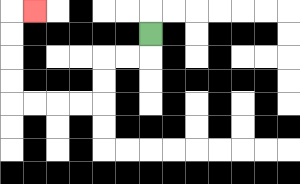{'start': '[6, 1]', 'end': '[1, 0]', 'path_directions': 'D,L,L,D,D,L,L,L,L,U,U,U,U,R', 'path_coordinates': '[[6, 1], [6, 2], [5, 2], [4, 2], [4, 3], [4, 4], [3, 4], [2, 4], [1, 4], [0, 4], [0, 3], [0, 2], [0, 1], [0, 0], [1, 0]]'}